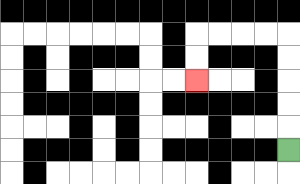{'start': '[12, 6]', 'end': '[8, 3]', 'path_directions': 'U,U,U,U,U,L,L,L,L,D,D', 'path_coordinates': '[[12, 6], [12, 5], [12, 4], [12, 3], [12, 2], [12, 1], [11, 1], [10, 1], [9, 1], [8, 1], [8, 2], [8, 3]]'}